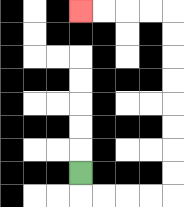{'start': '[3, 7]', 'end': '[3, 0]', 'path_directions': 'D,R,R,R,R,U,U,U,U,U,U,U,U,L,L,L,L', 'path_coordinates': '[[3, 7], [3, 8], [4, 8], [5, 8], [6, 8], [7, 8], [7, 7], [7, 6], [7, 5], [7, 4], [7, 3], [7, 2], [7, 1], [7, 0], [6, 0], [5, 0], [4, 0], [3, 0]]'}